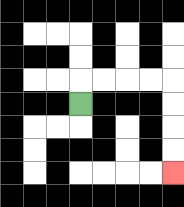{'start': '[3, 4]', 'end': '[7, 7]', 'path_directions': 'U,R,R,R,R,D,D,D,D', 'path_coordinates': '[[3, 4], [3, 3], [4, 3], [5, 3], [6, 3], [7, 3], [7, 4], [7, 5], [7, 6], [7, 7]]'}